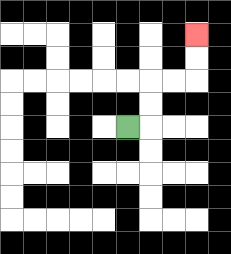{'start': '[5, 5]', 'end': '[8, 1]', 'path_directions': 'R,U,U,R,R,U,U', 'path_coordinates': '[[5, 5], [6, 5], [6, 4], [6, 3], [7, 3], [8, 3], [8, 2], [8, 1]]'}